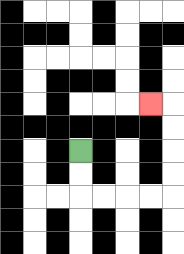{'start': '[3, 6]', 'end': '[6, 4]', 'path_directions': 'D,D,R,R,R,R,U,U,U,U,L', 'path_coordinates': '[[3, 6], [3, 7], [3, 8], [4, 8], [5, 8], [6, 8], [7, 8], [7, 7], [7, 6], [7, 5], [7, 4], [6, 4]]'}